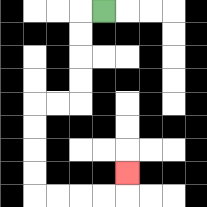{'start': '[4, 0]', 'end': '[5, 7]', 'path_directions': 'L,D,D,D,D,L,L,D,D,D,D,R,R,R,R,U', 'path_coordinates': '[[4, 0], [3, 0], [3, 1], [3, 2], [3, 3], [3, 4], [2, 4], [1, 4], [1, 5], [1, 6], [1, 7], [1, 8], [2, 8], [3, 8], [4, 8], [5, 8], [5, 7]]'}